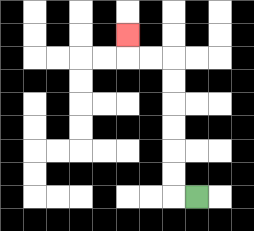{'start': '[8, 8]', 'end': '[5, 1]', 'path_directions': 'L,U,U,U,U,U,U,L,L,U', 'path_coordinates': '[[8, 8], [7, 8], [7, 7], [7, 6], [7, 5], [7, 4], [7, 3], [7, 2], [6, 2], [5, 2], [5, 1]]'}